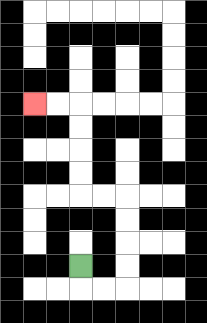{'start': '[3, 11]', 'end': '[1, 4]', 'path_directions': 'D,R,R,U,U,U,U,L,L,U,U,U,U,L,L', 'path_coordinates': '[[3, 11], [3, 12], [4, 12], [5, 12], [5, 11], [5, 10], [5, 9], [5, 8], [4, 8], [3, 8], [3, 7], [3, 6], [3, 5], [3, 4], [2, 4], [1, 4]]'}